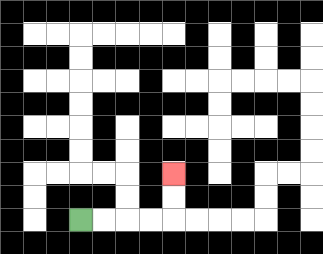{'start': '[3, 9]', 'end': '[7, 7]', 'path_directions': 'R,R,R,R,U,U', 'path_coordinates': '[[3, 9], [4, 9], [5, 9], [6, 9], [7, 9], [7, 8], [7, 7]]'}